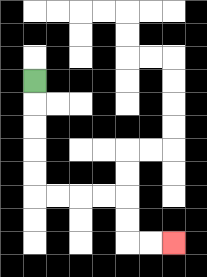{'start': '[1, 3]', 'end': '[7, 10]', 'path_directions': 'D,D,D,D,D,R,R,R,R,D,D,R,R', 'path_coordinates': '[[1, 3], [1, 4], [1, 5], [1, 6], [1, 7], [1, 8], [2, 8], [3, 8], [4, 8], [5, 8], [5, 9], [5, 10], [6, 10], [7, 10]]'}